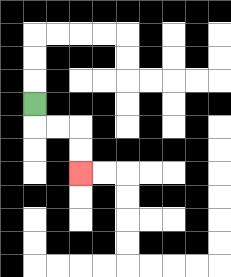{'start': '[1, 4]', 'end': '[3, 7]', 'path_directions': 'D,R,R,D,D', 'path_coordinates': '[[1, 4], [1, 5], [2, 5], [3, 5], [3, 6], [3, 7]]'}